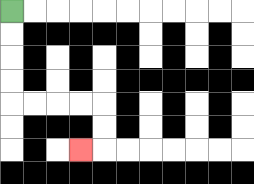{'start': '[0, 0]', 'end': '[3, 6]', 'path_directions': 'D,D,D,D,R,R,R,R,D,D,L', 'path_coordinates': '[[0, 0], [0, 1], [0, 2], [0, 3], [0, 4], [1, 4], [2, 4], [3, 4], [4, 4], [4, 5], [4, 6], [3, 6]]'}